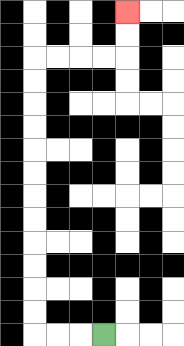{'start': '[4, 14]', 'end': '[5, 0]', 'path_directions': 'L,L,L,U,U,U,U,U,U,U,U,U,U,U,U,R,R,R,R,U,U', 'path_coordinates': '[[4, 14], [3, 14], [2, 14], [1, 14], [1, 13], [1, 12], [1, 11], [1, 10], [1, 9], [1, 8], [1, 7], [1, 6], [1, 5], [1, 4], [1, 3], [1, 2], [2, 2], [3, 2], [4, 2], [5, 2], [5, 1], [5, 0]]'}